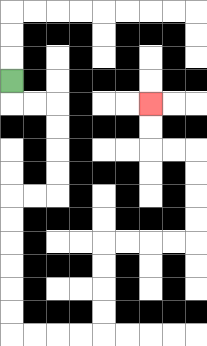{'start': '[0, 3]', 'end': '[6, 4]', 'path_directions': 'D,R,R,D,D,D,D,L,L,D,D,D,D,D,D,R,R,R,R,U,U,U,U,R,R,R,R,U,U,U,U,L,L,U,U', 'path_coordinates': '[[0, 3], [0, 4], [1, 4], [2, 4], [2, 5], [2, 6], [2, 7], [2, 8], [1, 8], [0, 8], [0, 9], [0, 10], [0, 11], [0, 12], [0, 13], [0, 14], [1, 14], [2, 14], [3, 14], [4, 14], [4, 13], [4, 12], [4, 11], [4, 10], [5, 10], [6, 10], [7, 10], [8, 10], [8, 9], [8, 8], [8, 7], [8, 6], [7, 6], [6, 6], [6, 5], [6, 4]]'}